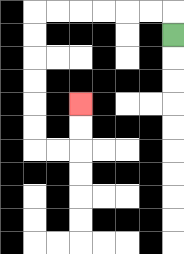{'start': '[7, 1]', 'end': '[3, 4]', 'path_directions': 'U,L,L,L,L,L,L,D,D,D,D,D,D,R,R,U,U', 'path_coordinates': '[[7, 1], [7, 0], [6, 0], [5, 0], [4, 0], [3, 0], [2, 0], [1, 0], [1, 1], [1, 2], [1, 3], [1, 4], [1, 5], [1, 6], [2, 6], [3, 6], [3, 5], [3, 4]]'}